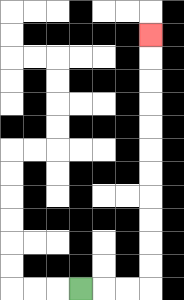{'start': '[3, 12]', 'end': '[6, 1]', 'path_directions': 'R,R,R,U,U,U,U,U,U,U,U,U,U,U', 'path_coordinates': '[[3, 12], [4, 12], [5, 12], [6, 12], [6, 11], [6, 10], [6, 9], [6, 8], [6, 7], [6, 6], [6, 5], [6, 4], [6, 3], [6, 2], [6, 1]]'}